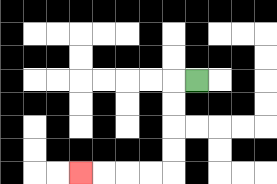{'start': '[8, 3]', 'end': '[3, 7]', 'path_directions': 'L,D,D,D,D,L,L,L,L', 'path_coordinates': '[[8, 3], [7, 3], [7, 4], [7, 5], [7, 6], [7, 7], [6, 7], [5, 7], [4, 7], [3, 7]]'}